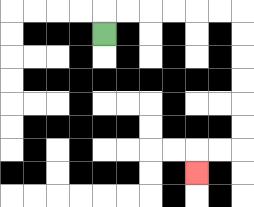{'start': '[4, 1]', 'end': '[8, 7]', 'path_directions': 'U,R,R,R,R,R,R,D,D,D,D,D,D,L,L,D', 'path_coordinates': '[[4, 1], [4, 0], [5, 0], [6, 0], [7, 0], [8, 0], [9, 0], [10, 0], [10, 1], [10, 2], [10, 3], [10, 4], [10, 5], [10, 6], [9, 6], [8, 6], [8, 7]]'}